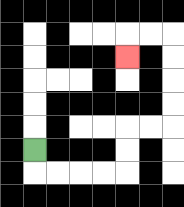{'start': '[1, 6]', 'end': '[5, 2]', 'path_directions': 'D,R,R,R,R,U,U,R,R,U,U,U,U,L,L,D', 'path_coordinates': '[[1, 6], [1, 7], [2, 7], [3, 7], [4, 7], [5, 7], [5, 6], [5, 5], [6, 5], [7, 5], [7, 4], [7, 3], [7, 2], [7, 1], [6, 1], [5, 1], [5, 2]]'}